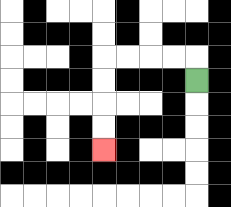{'start': '[8, 3]', 'end': '[4, 6]', 'path_directions': 'U,L,L,L,L,D,D,D,D', 'path_coordinates': '[[8, 3], [8, 2], [7, 2], [6, 2], [5, 2], [4, 2], [4, 3], [4, 4], [4, 5], [4, 6]]'}